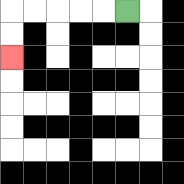{'start': '[5, 0]', 'end': '[0, 2]', 'path_directions': 'L,L,L,L,L,D,D', 'path_coordinates': '[[5, 0], [4, 0], [3, 0], [2, 0], [1, 0], [0, 0], [0, 1], [0, 2]]'}